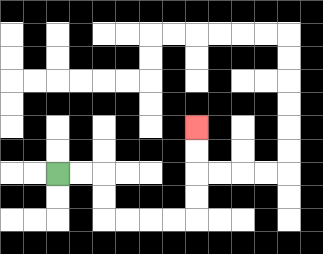{'start': '[2, 7]', 'end': '[8, 5]', 'path_directions': 'R,R,D,D,R,R,R,R,U,U,U,U', 'path_coordinates': '[[2, 7], [3, 7], [4, 7], [4, 8], [4, 9], [5, 9], [6, 9], [7, 9], [8, 9], [8, 8], [8, 7], [8, 6], [8, 5]]'}